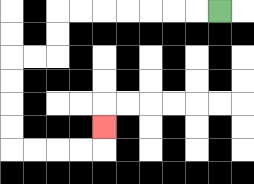{'start': '[9, 0]', 'end': '[4, 5]', 'path_directions': 'L,L,L,L,L,L,L,D,D,L,L,D,D,D,D,R,R,R,R,U', 'path_coordinates': '[[9, 0], [8, 0], [7, 0], [6, 0], [5, 0], [4, 0], [3, 0], [2, 0], [2, 1], [2, 2], [1, 2], [0, 2], [0, 3], [0, 4], [0, 5], [0, 6], [1, 6], [2, 6], [3, 6], [4, 6], [4, 5]]'}